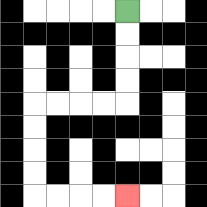{'start': '[5, 0]', 'end': '[5, 8]', 'path_directions': 'D,D,D,D,L,L,L,L,D,D,D,D,R,R,R,R', 'path_coordinates': '[[5, 0], [5, 1], [5, 2], [5, 3], [5, 4], [4, 4], [3, 4], [2, 4], [1, 4], [1, 5], [1, 6], [1, 7], [1, 8], [2, 8], [3, 8], [4, 8], [5, 8]]'}